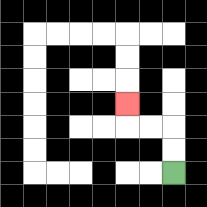{'start': '[7, 7]', 'end': '[5, 4]', 'path_directions': 'U,U,L,L,U', 'path_coordinates': '[[7, 7], [7, 6], [7, 5], [6, 5], [5, 5], [5, 4]]'}